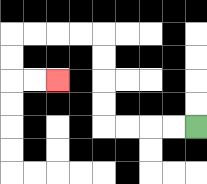{'start': '[8, 5]', 'end': '[2, 3]', 'path_directions': 'L,L,L,L,U,U,U,U,L,L,L,L,D,D,R,R', 'path_coordinates': '[[8, 5], [7, 5], [6, 5], [5, 5], [4, 5], [4, 4], [4, 3], [4, 2], [4, 1], [3, 1], [2, 1], [1, 1], [0, 1], [0, 2], [0, 3], [1, 3], [2, 3]]'}